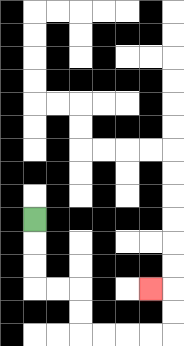{'start': '[1, 9]', 'end': '[6, 12]', 'path_directions': 'D,D,D,R,R,D,D,R,R,R,R,U,U,L', 'path_coordinates': '[[1, 9], [1, 10], [1, 11], [1, 12], [2, 12], [3, 12], [3, 13], [3, 14], [4, 14], [5, 14], [6, 14], [7, 14], [7, 13], [7, 12], [6, 12]]'}